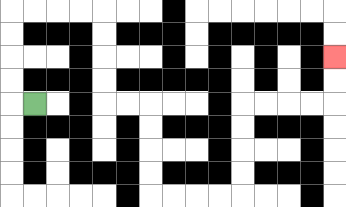{'start': '[1, 4]', 'end': '[14, 2]', 'path_directions': 'L,U,U,U,U,R,R,R,R,D,D,D,D,R,R,D,D,D,D,R,R,R,R,U,U,U,U,R,R,R,R,U,U', 'path_coordinates': '[[1, 4], [0, 4], [0, 3], [0, 2], [0, 1], [0, 0], [1, 0], [2, 0], [3, 0], [4, 0], [4, 1], [4, 2], [4, 3], [4, 4], [5, 4], [6, 4], [6, 5], [6, 6], [6, 7], [6, 8], [7, 8], [8, 8], [9, 8], [10, 8], [10, 7], [10, 6], [10, 5], [10, 4], [11, 4], [12, 4], [13, 4], [14, 4], [14, 3], [14, 2]]'}